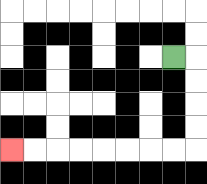{'start': '[7, 2]', 'end': '[0, 6]', 'path_directions': 'R,D,D,D,D,L,L,L,L,L,L,L,L', 'path_coordinates': '[[7, 2], [8, 2], [8, 3], [8, 4], [8, 5], [8, 6], [7, 6], [6, 6], [5, 6], [4, 6], [3, 6], [2, 6], [1, 6], [0, 6]]'}